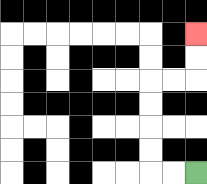{'start': '[8, 7]', 'end': '[8, 1]', 'path_directions': 'L,L,U,U,U,U,R,R,U,U', 'path_coordinates': '[[8, 7], [7, 7], [6, 7], [6, 6], [6, 5], [6, 4], [6, 3], [7, 3], [8, 3], [8, 2], [8, 1]]'}